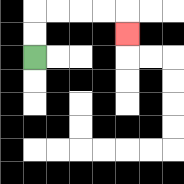{'start': '[1, 2]', 'end': '[5, 1]', 'path_directions': 'U,U,R,R,R,R,D', 'path_coordinates': '[[1, 2], [1, 1], [1, 0], [2, 0], [3, 0], [4, 0], [5, 0], [5, 1]]'}